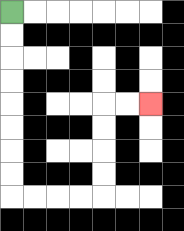{'start': '[0, 0]', 'end': '[6, 4]', 'path_directions': 'D,D,D,D,D,D,D,D,R,R,R,R,U,U,U,U,R,R', 'path_coordinates': '[[0, 0], [0, 1], [0, 2], [0, 3], [0, 4], [0, 5], [0, 6], [0, 7], [0, 8], [1, 8], [2, 8], [3, 8], [4, 8], [4, 7], [4, 6], [4, 5], [4, 4], [5, 4], [6, 4]]'}